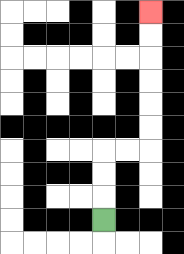{'start': '[4, 9]', 'end': '[6, 0]', 'path_directions': 'U,U,U,R,R,U,U,U,U,U,U', 'path_coordinates': '[[4, 9], [4, 8], [4, 7], [4, 6], [5, 6], [6, 6], [6, 5], [6, 4], [6, 3], [6, 2], [6, 1], [6, 0]]'}